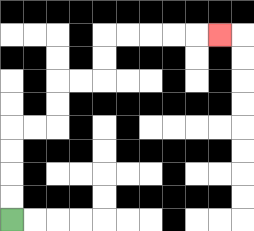{'start': '[0, 9]', 'end': '[9, 1]', 'path_directions': 'U,U,U,U,R,R,U,U,R,R,U,U,R,R,R,R,R', 'path_coordinates': '[[0, 9], [0, 8], [0, 7], [0, 6], [0, 5], [1, 5], [2, 5], [2, 4], [2, 3], [3, 3], [4, 3], [4, 2], [4, 1], [5, 1], [6, 1], [7, 1], [8, 1], [9, 1]]'}